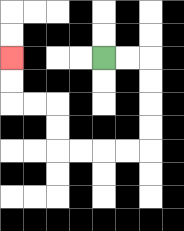{'start': '[4, 2]', 'end': '[0, 2]', 'path_directions': 'R,R,D,D,D,D,L,L,L,L,U,U,L,L,U,U', 'path_coordinates': '[[4, 2], [5, 2], [6, 2], [6, 3], [6, 4], [6, 5], [6, 6], [5, 6], [4, 6], [3, 6], [2, 6], [2, 5], [2, 4], [1, 4], [0, 4], [0, 3], [0, 2]]'}